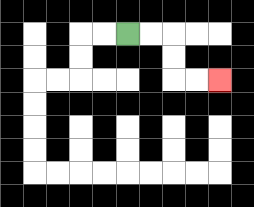{'start': '[5, 1]', 'end': '[9, 3]', 'path_directions': 'R,R,D,D,R,R', 'path_coordinates': '[[5, 1], [6, 1], [7, 1], [7, 2], [7, 3], [8, 3], [9, 3]]'}